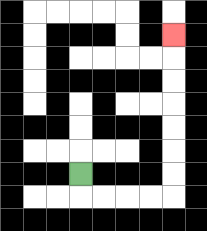{'start': '[3, 7]', 'end': '[7, 1]', 'path_directions': 'D,R,R,R,R,U,U,U,U,U,U,U', 'path_coordinates': '[[3, 7], [3, 8], [4, 8], [5, 8], [6, 8], [7, 8], [7, 7], [7, 6], [7, 5], [7, 4], [7, 3], [7, 2], [7, 1]]'}